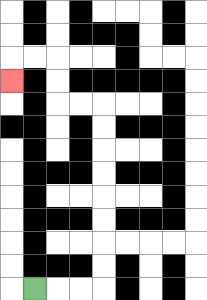{'start': '[1, 12]', 'end': '[0, 3]', 'path_directions': 'R,R,R,U,U,U,U,U,U,U,U,L,L,U,U,L,L,D', 'path_coordinates': '[[1, 12], [2, 12], [3, 12], [4, 12], [4, 11], [4, 10], [4, 9], [4, 8], [4, 7], [4, 6], [4, 5], [4, 4], [3, 4], [2, 4], [2, 3], [2, 2], [1, 2], [0, 2], [0, 3]]'}